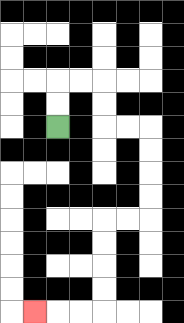{'start': '[2, 5]', 'end': '[1, 13]', 'path_directions': 'U,U,R,R,D,D,R,R,D,D,D,D,L,L,D,D,D,D,L,L,L', 'path_coordinates': '[[2, 5], [2, 4], [2, 3], [3, 3], [4, 3], [4, 4], [4, 5], [5, 5], [6, 5], [6, 6], [6, 7], [6, 8], [6, 9], [5, 9], [4, 9], [4, 10], [4, 11], [4, 12], [4, 13], [3, 13], [2, 13], [1, 13]]'}